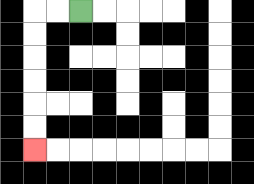{'start': '[3, 0]', 'end': '[1, 6]', 'path_directions': 'L,L,D,D,D,D,D,D', 'path_coordinates': '[[3, 0], [2, 0], [1, 0], [1, 1], [1, 2], [1, 3], [1, 4], [1, 5], [1, 6]]'}